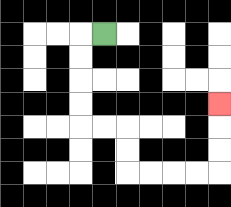{'start': '[4, 1]', 'end': '[9, 4]', 'path_directions': 'L,D,D,D,D,R,R,D,D,R,R,R,R,U,U,U', 'path_coordinates': '[[4, 1], [3, 1], [3, 2], [3, 3], [3, 4], [3, 5], [4, 5], [5, 5], [5, 6], [5, 7], [6, 7], [7, 7], [8, 7], [9, 7], [9, 6], [9, 5], [9, 4]]'}